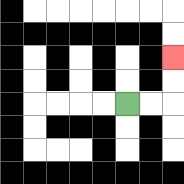{'start': '[5, 4]', 'end': '[7, 2]', 'path_directions': 'R,R,U,U', 'path_coordinates': '[[5, 4], [6, 4], [7, 4], [7, 3], [7, 2]]'}